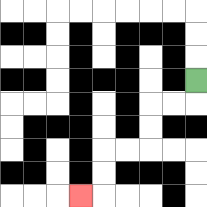{'start': '[8, 3]', 'end': '[3, 8]', 'path_directions': 'D,L,L,D,D,L,L,D,D,L', 'path_coordinates': '[[8, 3], [8, 4], [7, 4], [6, 4], [6, 5], [6, 6], [5, 6], [4, 6], [4, 7], [4, 8], [3, 8]]'}